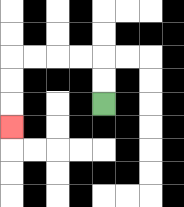{'start': '[4, 4]', 'end': '[0, 5]', 'path_directions': 'U,U,L,L,L,L,D,D,D', 'path_coordinates': '[[4, 4], [4, 3], [4, 2], [3, 2], [2, 2], [1, 2], [0, 2], [0, 3], [0, 4], [0, 5]]'}